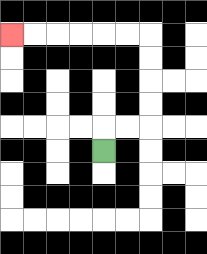{'start': '[4, 6]', 'end': '[0, 1]', 'path_directions': 'U,R,R,U,U,U,U,L,L,L,L,L,L', 'path_coordinates': '[[4, 6], [4, 5], [5, 5], [6, 5], [6, 4], [6, 3], [6, 2], [6, 1], [5, 1], [4, 1], [3, 1], [2, 1], [1, 1], [0, 1]]'}